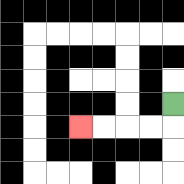{'start': '[7, 4]', 'end': '[3, 5]', 'path_directions': 'D,L,L,L,L', 'path_coordinates': '[[7, 4], [7, 5], [6, 5], [5, 5], [4, 5], [3, 5]]'}